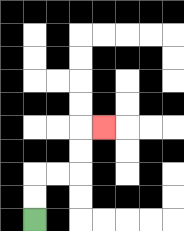{'start': '[1, 9]', 'end': '[4, 5]', 'path_directions': 'U,U,R,R,U,U,R', 'path_coordinates': '[[1, 9], [1, 8], [1, 7], [2, 7], [3, 7], [3, 6], [3, 5], [4, 5]]'}